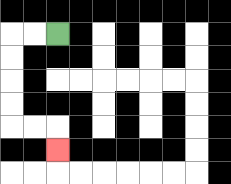{'start': '[2, 1]', 'end': '[2, 6]', 'path_directions': 'L,L,D,D,D,D,R,R,D', 'path_coordinates': '[[2, 1], [1, 1], [0, 1], [0, 2], [0, 3], [0, 4], [0, 5], [1, 5], [2, 5], [2, 6]]'}